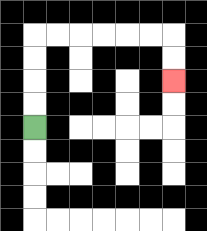{'start': '[1, 5]', 'end': '[7, 3]', 'path_directions': 'U,U,U,U,R,R,R,R,R,R,D,D', 'path_coordinates': '[[1, 5], [1, 4], [1, 3], [1, 2], [1, 1], [2, 1], [3, 1], [4, 1], [5, 1], [6, 1], [7, 1], [7, 2], [7, 3]]'}